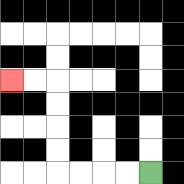{'start': '[6, 7]', 'end': '[0, 3]', 'path_directions': 'L,L,L,L,U,U,U,U,L,L', 'path_coordinates': '[[6, 7], [5, 7], [4, 7], [3, 7], [2, 7], [2, 6], [2, 5], [2, 4], [2, 3], [1, 3], [0, 3]]'}